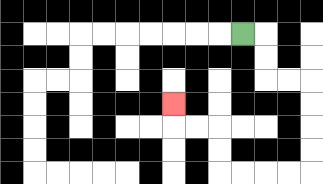{'start': '[10, 1]', 'end': '[7, 4]', 'path_directions': 'R,D,D,R,R,D,D,D,D,L,L,L,L,U,U,L,L,U', 'path_coordinates': '[[10, 1], [11, 1], [11, 2], [11, 3], [12, 3], [13, 3], [13, 4], [13, 5], [13, 6], [13, 7], [12, 7], [11, 7], [10, 7], [9, 7], [9, 6], [9, 5], [8, 5], [7, 5], [7, 4]]'}